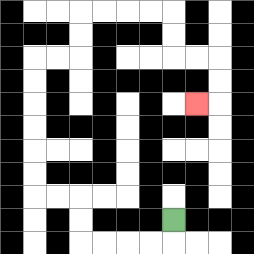{'start': '[7, 9]', 'end': '[8, 4]', 'path_directions': 'D,L,L,L,L,U,U,L,L,U,U,U,U,U,U,R,R,U,U,R,R,R,R,D,D,R,R,D,D,L', 'path_coordinates': '[[7, 9], [7, 10], [6, 10], [5, 10], [4, 10], [3, 10], [3, 9], [3, 8], [2, 8], [1, 8], [1, 7], [1, 6], [1, 5], [1, 4], [1, 3], [1, 2], [2, 2], [3, 2], [3, 1], [3, 0], [4, 0], [5, 0], [6, 0], [7, 0], [7, 1], [7, 2], [8, 2], [9, 2], [9, 3], [9, 4], [8, 4]]'}